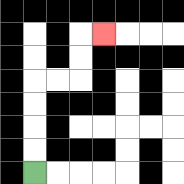{'start': '[1, 7]', 'end': '[4, 1]', 'path_directions': 'U,U,U,U,R,R,U,U,R', 'path_coordinates': '[[1, 7], [1, 6], [1, 5], [1, 4], [1, 3], [2, 3], [3, 3], [3, 2], [3, 1], [4, 1]]'}